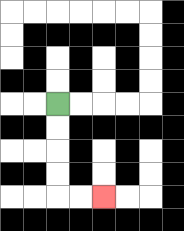{'start': '[2, 4]', 'end': '[4, 8]', 'path_directions': 'D,D,D,D,R,R', 'path_coordinates': '[[2, 4], [2, 5], [2, 6], [2, 7], [2, 8], [3, 8], [4, 8]]'}